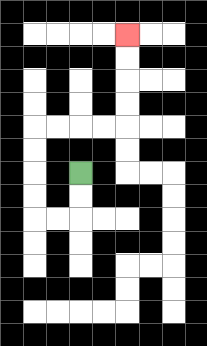{'start': '[3, 7]', 'end': '[5, 1]', 'path_directions': 'D,D,L,L,U,U,U,U,R,R,R,R,U,U,U,U', 'path_coordinates': '[[3, 7], [3, 8], [3, 9], [2, 9], [1, 9], [1, 8], [1, 7], [1, 6], [1, 5], [2, 5], [3, 5], [4, 5], [5, 5], [5, 4], [5, 3], [5, 2], [5, 1]]'}